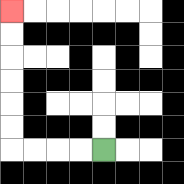{'start': '[4, 6]', 'end': '[0, 0]', 'path_directions': 'L,L,L,L,U,U,U,U,U,U', 'path_coordinates': '[[4, 6], [3, 6], [2, 6], [1, 6], [0, 6], [0, 5], [0, 4], [0, 3], [0, 2], [0, 1], [0, 0]]'}